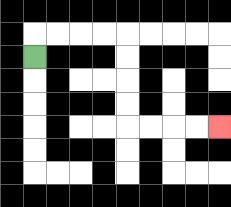{'start': '[1, 2]', 'end': '[9, 5]', 'path_directions': 'U,R,R,R,R,D,D,D,D,R,R,R,R', 'path_coordinates': '[[1, 2], [1, 1], [2, 1], [3, 1], [4, 1], [5, 1], [5, 2], [5, 3], [5, 4], [5, 5], [6, 5], [7, 5], [8, 5], [9, 5]]'}